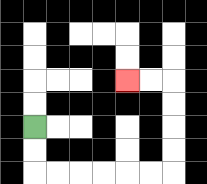{'start': '[1, 5]', 'end': '[5, 3]', 'path_directions': 'D,D,R,R,R,R,R,R,U,U,U,U,L,L', 'path_coordinates': '[[1, 5], [1, 6], [1, 7], [2, 7], [3, 7], [4, 7], [5, 7], [6, 7], [7, 7], [7, 6], [7, 5], [7, 4], [7, 3], [6, 3], [5, 3]]'}